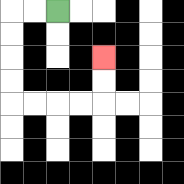{'start': '[2, 0]', 'end': '[4, 2]', 'path_directions': 'L,L,D,D,D,D,R,R,R,R,U,U', 'path_coordinates': '[[2, 0], [1, 0], [0, 0], [0, 1], [0, 2], [0, 3], [0, 4], [1, 4], [2, 4], [3, 4], [4, 4], [4, 3], [4, 2]]'}